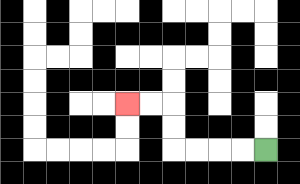{'start': '[11, 6]', 'end': '[5, 4]', 'path_directions': 'L,L,L,L,U,U,L,L', 'path_coordinates': '[[11, 6], [10, 6], [9, 6], [8, 6], [7, 6], [7, 5], [7, 4], [6, 4], [5, 4]]'}